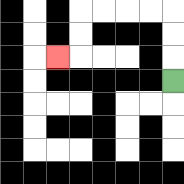{'start': '[7, 3]', 'end': '[2, 2]', 'path_directions': 'U,U,U,L,L,L,L,D,D,L', 'path_coordinates': '[[7, 3], [7, 2], [7, 1], [7, 0], [6, 0], [5, 0], [4, 0], [3, 0], [3, 1], [3, 2], [2, 2]]'}